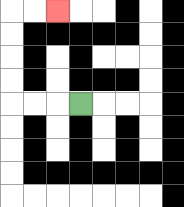{'start': '[3, 4]', 'end': '[2, 0]', 'path_directions': 'L,L,L,U,U,U,U,R,R', 'path_coordinates': '[[3, 4], [2, 4], [1, 4], [0, 4], [0, 3], [0, 2], [0, 1], [0, 0], [1, 0], [2, 0]]'}